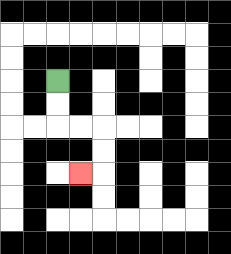{'start': '[2, 3]', 'end': '[3, 7]', 'path_directions': 'D,D,R,R,D,D,L', 'path_coordinates': '[[2, 3], [2, 4], [2, 5], [3, 5], [4, 5], [4, 6], [4, 7], [3, 7]]'}